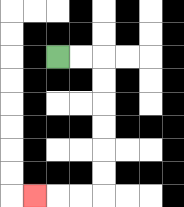{'start': '[2, 2]', 'end': '[1, 8]', 'path_directions': 'R,R,D,D,D,D,D,D,L,L,L', 'path_coordinates': '[[2, 2], [3, 2], [4, 2], [4, 3], [4, 4], [4, 5], [4, 6], [4, 7], [4, 8], [3, 8], [2, 8], [1, 8]]'}